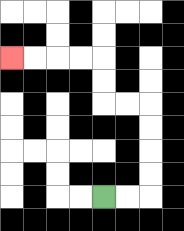{'start': '[4, 8]', 'end': '[0, 2]', 'path_directions': 'R,R,U,U,U,U,L,L,U,U,L,L,L,L', 'path_coordinates': '[[4, 8], [5, 8], [6, 8], [6, 7], [6, 6], [6, 5], [6, 4], [5, 4], [4, 4], [4, 3], [4, 2], [3, 2], [2, 2], [1, 2], [0, 2]]'}